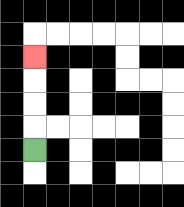{'start': '[1, 6]', 'end': '[1, 2]', 'path_directions': 'U,U,U,U', 'path_coordinates': '[[1, 6], [1, 5], [1, 4], [1, 3], [1, 2]]'}